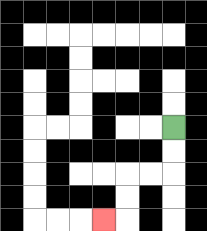{'start': '[7, 5]', 'end': '[4, 9]', 'path_directions': 'D,D,L,L,D,D,L', 'path_coordinates': '[[7, 5], [7, 6], [7, 7], [6, 7], [5, 7], [5, 8], [5, 9], [4, 9]]'}